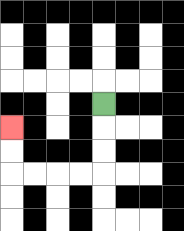{'start': '[4, 4]', 'end': '[0, 5]', 'path_directions': 'D,D,D,L,L,L,L,U,U', 'path_coordinates': '[[4, 4], [4, 5], [4, 6], [4, 7], [3, 7], [2, 7], [1, 7], [0, 7], [0, 6], [0, 5]]'}